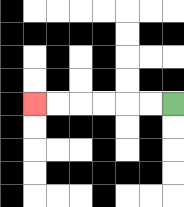{'start': '[7, 4]', 'end': '[1, 4]', 'path_directions': 'L,L,L,L,L,L', 'path_coordinates': '[[7, 4], [6, 4], [5, 4], [4, 4], [3, 4], [2, 4], [1, 4]]'}